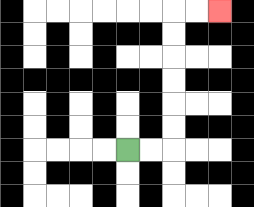{'start': '[5, 6]', 'end': '[9, 0]', 'path_directions': 'R,R,U,U,U,U,U,U,R,R', 'path_coordinates': '[[5, 6], [6, 6], [7, 6], [7, 5], [7, 4], [7, 3], [7, 2], [7, 1], [7, 0], [8, 0], [9, 0]]'}